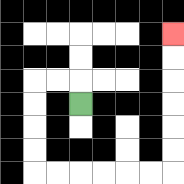{'start': '[3, 4]', 'end': '[7, 1]', 'path_directions': 'U,L,L,D,D,D,D,R,R,R,R,R,R,U,U,U,U,U,U', 'path_coordinates': '[[3, 4], [3, 3], [2, 3], [1, 3], [1, 4], [1, 5], [1, 6], [1, 7], [2, 7], [3, 7], [4, 7], [5, 7], [6, 7], [7, 7], [7, 6], [7, 5], [7, 4], [7, 3], [7, 2], [7, 1]]'}